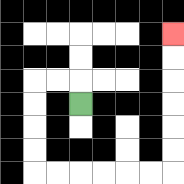{'start': '[3, 4]', 'end': '[7, 1]', 'path_directions': 'U,L,L,D,D,D,D,R,R,R,R,R,R,U,U,U,U,U,U', 'path_coordinates': '[[3, 4], [3, 3], [2, 3], [1, 3], [1, 4], [1, 5], [1, 6], [1, 7], [2, 7], [3, 7], [4, 7], [5, 7], [6, 7], [7, 7], [7, 6], [7, 5], [7, 4], [7, 3], [7, 2], [7, 1]]'}